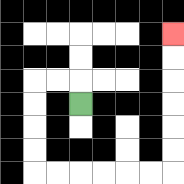{'start': '[3, 4]', 'end': '[7, 1]', 'path_directions': 'U,L,L,D,D,D,D,R,R,R,R,R,R,U,U,U,U,U,U', 'path_coordinates': '[[3, 4], [3, 3], [2, 3], [1, 3], [1, 4], [1, 5], [1, 6], [1, 7], [2, 7], [3, 7], [4, 7], [5, 7], [6, 7], [7, 7], [7, 6], [7, 5], [7, 4], [7, 3], [7, 2], [7, 1]]'}